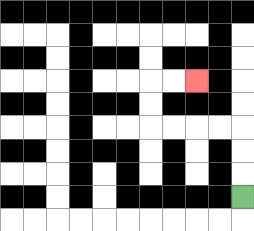{'start': '[10, 8]', 'end': '[8, 3]', 'path_directions': 'U,U,U,L,L,L,L,U,U,R,R', 'path_coordinates': '[[10, 8], [10, 7], [10, 6], [10, 5], [9, 5], [8, 5], [7, 5], [6, 5], [6, 4], [6, 3], [7, 3], [8, 3]]'}